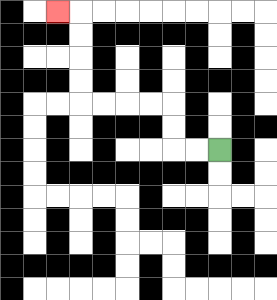{'start': '[9, 6]', 'end': '[2, 0]', 'path_directions': 'L,L,U,U,L,L,L,L,U,U,U,U,L', 'path_coordinates': '[[9, 6], [8, 6], [7, 6], [7, 5], [7, 4], [6, 4], [5, 4], [4, 4], [3, 4], [3, 3], [3, 2], [3, 1], [3, 0], [2, 0]]'}